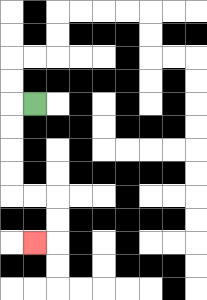{'start': '[1, 4]', 'end': '[1, 10]', 'path_directions': 'L,D,D,D,D,R,R,D,D,L', 'path_coordinates': '[[1, 4], [0, 4], [0, 5], [0, 6], [0, 7], [0, 8], [1, 8], [2, 8], [2, 9], [2, 10], [1, 10]]'}